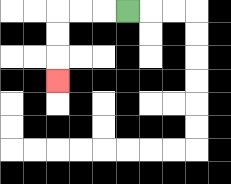{'start': '[5, 0]', 'end': '[2, 3]', 'path_directions': 'L,L,L,D,D,D', 'path_coordinates': '[[5, 0], [4, 0], [3, 0], [2, 0], [2, 1], [2, 2], [2, 3]]'}